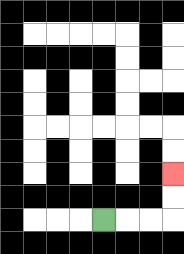{'start': '[4, 9]', 'end': '[7, 7]', 'path_directions': 'R,R,R,U,U', 'path_coordinates': '[[4, 9], [5, 9], [6, 9], [7, 9], [7, 8], [7, 7]]'}